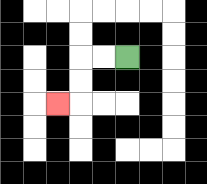{'start': '[5, 2]', 'end': '[2, 4]', 'path_directions': 'L,L,D,D,L', 'path_coordinates': '[[5, 2], [4, 2], [3, 2], [3, 3], [3, 4], [2, 4]]'}